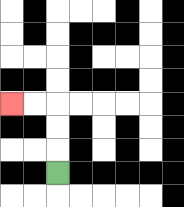{'start': '[2, 7]', 'end': '[0, 4]', 'path_directions': 'U,U,U,L,L', 'path_coordinates': '[[2, 7], [2, 6], [2, 5], [2, 4], [1, 4], [0, 4]]'}